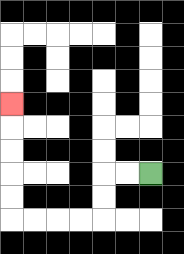{'start': '[6, 7]', 'end': '[0, 4]', 'path_directions': 'L,L,D,D,L,L,L,L,U,U,U,U,U', 'path_coordinates': '[[6, 7], [5, 7], [4, 7], [4, 8], [4, 9], [3, 9], [2, 9], [1, 9], [0, 9], [0, 8], [0, 7], [0, 6], [0, 5], [0, 4]]'}